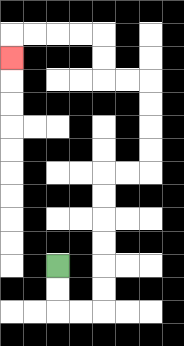{'start': '[2, 11]', 'end': '[0, 2]', 'path_directions': 'D,D,R,R,U,U,U,U,U,U,R,R,U,U,U,U,L,L,U,U,L,L,L,L,D', 'path_coordinates': '[[2, 11], [2, 12], [2, 13], [3, 13], [4, 13], [4, 12], [4, 11], [4, 10], [4, 9], [4, 8], [4, 7], [5, 7], [6, 7], [6, 6], [6, 5], [6, 4], [6, 3], [5, 3], [4, 3], [4, 2], [4, 1], [3, 1], [2, 1], [1, 1], [0, 1], [0, 2]]'}